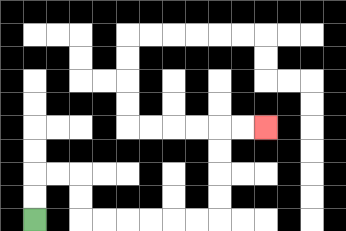{'start': '[1, 9]', 'end': '[11, 5]', 'path_directions': 'U,U,R,R,D,D,R,R,R,R,R,R,U,U,U,U,R,R', 'path_coordinates': '[[1, 9], [1, 8], [1, 7], [2, 7], [3, 7], [3, 8], [3, 9], [4, 9], [5, 9], [6, 9], [7, 9], [8, 9], [9, 9], [9, 8], [9, 7], [9, 6], [9, 5], [10, 5], [11, 5]]'}